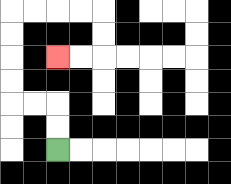{'start': '[2, 6]', 'end': '[2, 2]', 'path_directions': 'U,U,L,L,U,U,U,U,R,R,R,R,D,D,L,L', 'path_coordinates': '[[2, 6], [2, 5], [2, 4], [1, 4], [0, 4], [0, 3], [0, 2], [0, 1], [0, 0], [1, 0], [2, 0], [3, 0], [4, 0], [4, 1], [4, 2], [3, 2], [2, 2]]'}